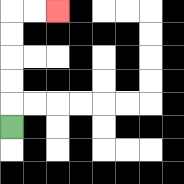{'start': '[0, 5]', 'end': '[2, 0]', 'path_directions': 'U,U,U,U,U,R,R', 'path_coordinates': '[[0, 5], [0, 4], [0, 3], [0, 2], [0, 1], [0, 0], [1, 0], [2, 0]]'}